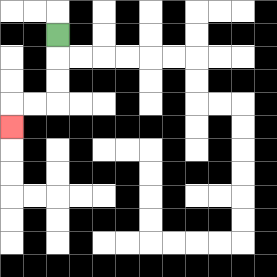{'start': '[2, 1]', 'end': '[0, 5]', 'path_directions': 'D,D,D,L,L,D', 'path_coordinates': '[[2, 1], [2, 2], [2, 3], [2, 4], [1, 4], [0, 4], [0, 5]]'}